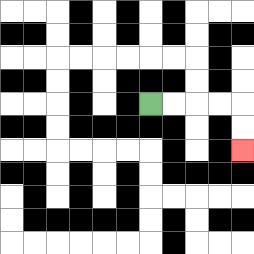{'start': '[6, 4]', 'end': '[10, 6]', 'path_directions': 'R,R,R,R,D,D', 'path_coordinates': '[[6, 4], [7, 4], [8, 4], [9, 4], [10, 4], [10, 5], [10, 6]]'}